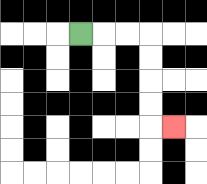{'start': '[3, 1]', 'end': '[7, 5]', 'path_directions': 'R,R,R,D,D,D,D,R', 'path_coordinates': '[[3, 1], [4, 1], [5, 1], [6, 1], [6, 2], [6, 3], [6, 4], [6, 5], [7, 5]]'}